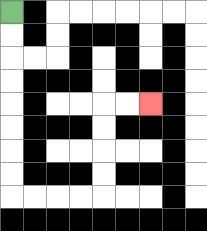{'start': '[0, 0]', 'end': '[6, 4]', 'path_directions': 'D,D,D,D,D,D,D,D,R,R,R,R,U,U,U,U,R,R', 'path_coordinates': '[[0, 0], [0, 1], [0, 2], [0, 3], [0, 4], [0, 5], [0, 6], [0, 7], [0, 8], [1, 8], [2, 8], [3, 8], [4, 8], [4, 7], [4, 6], [4, 5], [4, 4], [5, 4], [6, 4]]'}